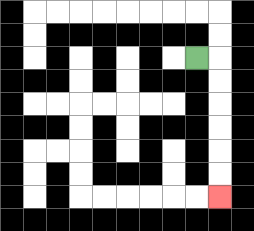{'start': '[8, 2]', 'end': '[9, 8]', 'path_directions': 'R,D,D,D,D,D,D', 'path_coordinates': '[[8, 2], [9, 2], [9, 3], [9, 4], [9, 5], [9, 6], [9, 7], [9, 8]]'}